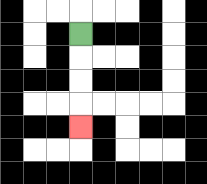{'start': '[3, 1]', 'end': '[3, 5]', 'path_directions': 'D,D,D,D', 'path_coordinates': '[[3, 1], [3, 2], [3, 3], [3, 4], [3, 5]]'}